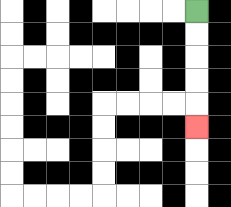{'start': '[8, 0]', 'end': '[8, 5]', 'path_directions': 'D,D,D,D,D', 'path_coordinates': '[[8, 0], [8, 1], [8, 2], [8, 3], [8, 4], [8, 5]]'}